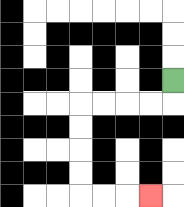{'start': '[7, 3]', 'end': '[6, 8]', 'path_directions': 'D,L,L,L,L,D,D,D,D,R,R,R', 'path_coordinates': '[[7, 3], [7, 4], [6, 4], [5, 4], [4, 4], [3, 4], [3, 5], [3, 6], [3, 7], [3, 8], [4, 8], [5, 8], [6, 8]]'}